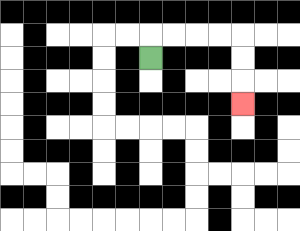{'start': '[6, 2]', 'end': '[10, 4]', 'path_directions': 'U,R,R,R,R,D,D,D', 'path_coordinates': '[[6, 2], [6, 1], [7, 1], [8, 1], [9, 1], [10, 1], [10, 2], [10, 3], [10, 4]]'}